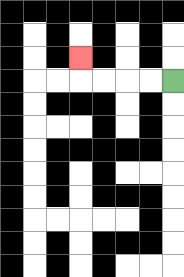{'start': '[7, 3]', 'end': '[3, 2]', 'path_directions': 'L,L,L,L,U', 'path_coordinates': '[[7, 3], [6, 3], [5, 3], [4, 3], [3, 3], [3, 2]]'}